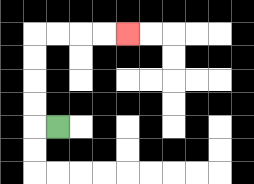{'start': '[2, 5]', 'end': '[5, 1]', 'path_directions': 'L,U,U,U,U,R,R,R,R', 'path_coordinates': '[[2, 5], [1, 5], [1, 4], [1, 3], [1, 2], [1, 1], [2, 1], [3, 1], [4, 1], [5, 1]]'}